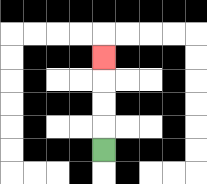{'start': '[4, 6]', 'end': '[4, 2]', 'path_directions': 'U,U,U,U', 'path_coordinates': '[[4, 6], [4, 5], [4, 4], [4, 3], [4, 2]]'}